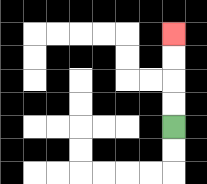{'start': '[7, 5]', 'end': '[7, 1]', 'path_directions': 'U,U,U,U', 'path_coordinates': '[[7, 5], [7, 4], [7, 3], [7, 2], [7, 1]]'}